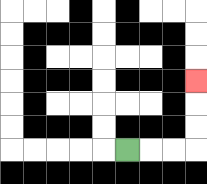{'start': '[5, 6]', 'end': '[8, 3]', 'path_directions': 'R,R,R,U,U,U', 'path_coordinates': '[[5, 6], [6, 6], [7, 6], [8, 6], [8, 5], [8, 4], [8, 3]]'}